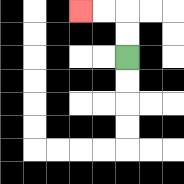{'start': '[5, 2]', 'end': '[3, 0]', 'path_directions': 'U,U,L,L', 'path_coordinates': '[[5, 2], [5, 1], [5, 0], [4, 0], [3, 0]]'}